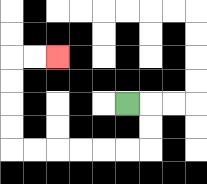{'start': '[5, 4]', 'end': '[2, 2]', 'path_directions': 'R,D,D,L,L,L,L,L,L,U,U,U,U,R,R', 'path_coordinates': '[[5, 4], [6, 4], [6, 5], [6, 6], [5, 6], [4, 6], [3, 6], [2, 6], [1, 6], [0, 6], [0, 5], [0, 4], [0, 3], [0, 2], [1, 2], [2, 2]]'}